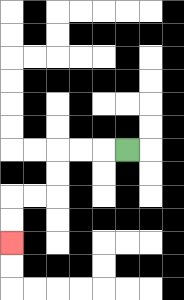{'start': '[5, 6]', 'end': '[0, 10]', 'path_directions': 'L,L,L,D,D,L,L,D,D', 'path_coordinates': '[[5, 6], [4, 6], [3, 6], [2, 6], [2, 7], [2, 8], [1, 8], [0, 8], [0, 9], [0, 10]]'}